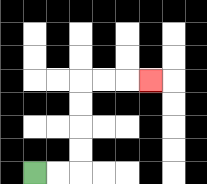{'start': '[1, 7]', 'end': '[6, 3]', 'path_directions': 'R,R,U,U,U,U,R,R,R', 'path_coordinates': '[[1, 7], [2, 7], [3, 7], [3, 6], [3, 5], [3, 4], [3, 3], [4, 3], [5, 3], [6, 3]]'}